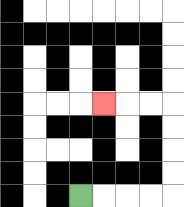{'start': '[3, 8]', 'end': '[4, 4]', 'path_directions': 'R,R,R,R,U,U,U,U,L,L,L', 'path_coordinates': '[[3, 8], [4, 8], [5, 8], [6, 8], [7, 8], [7, 7], [7, 6], [7, 5], [7, 4], [6, 4], [5, 4], [4, 4]]'}